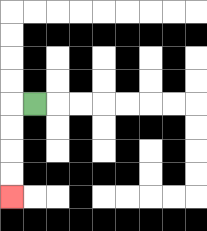{'start': '[1, 4]', 'end': '[0, 8]', 'path_directions': 'L,D,D,D,D', 'path_coordinates': '[[1, 4], [0, 4], [0, 5], [0, 6], [0, 7], [0, 8]]'}